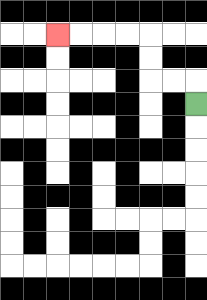{'start': '[8, 4]', 'end': '[2, 1]', 'path_directions': 'U,L,L,U,U,L,L,L,L', 'path_coordinates': '[[8, 4], [8, 3], [7, 3], [6, 3], [6, 2], [6, 1], [5, 1], [4, 1], [3, 1], [2, 1]]'}